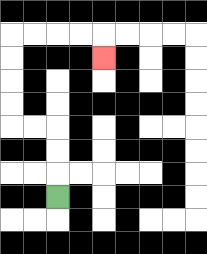{'start': '[2, 8]', 'end': '[4, 2]', 'path_directions': 'U,U,U,L,L,U,U,U,U,R,R,R,R,D', 'path_coordinates': '[[2, 8], [2, 7], [2, 6], [2, 5], [1, 5], [0, 5], [0, 4], [0, 3], [0, 2], [0, 1], [1, 1], [2, 1], [3, 1], [4, 1], [4, 2]]'}